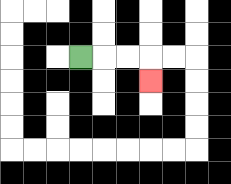{'start': '[3, 2]', 'end': '[6, 3]', 'path_directions': 'R,R,R,D', 'path_coordinates': '[[3, 2], [4, 2], [5, 2], [6, 2], [6, 3]]'}